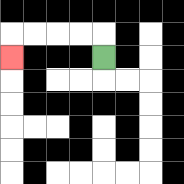{'start': '[4, 2]', 'end': '[0, 2]', 'path_directions': 'U,L,L,L,L,D', 'path_coordinates': '[[4, 2], [4, 1], [3, 1], [2, 1], [1, 1], [0, 1], [0, 2]]'}